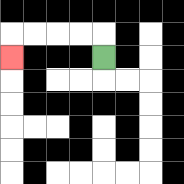{'start': '[4, 2]', 'end': '[0, 2]', 'path_directions': 'U,L,L,L,L,D', 'path_coordinates': '[[4, 2], [4, 1], [3, 1], [2, 1], [1, 1], [0, 1], [0, 2]]'}